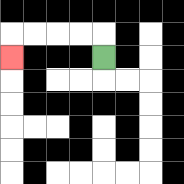{'start': '[4, 2]', 'end': '[0, 2]', 'path_directions': 'U,L,L,L,L,D', 'path_coordinates': '[[4, 2], [4, 1], [3, 1], [2, 1], [1, 1], [0, 1], [0, 2]]'}